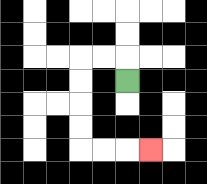{'start': '[5, 3]', 'end': '[6, 6]', 'path_directions': 'U,L,L,D,D,D,D,R,R,R', 'path_coordinates': '[[5, 3], [5, 2], [4, 2], [3, 2], [3, 3], [3, 4], [3, 5], [3, 6], [4, 6], [5, 6], [6, 6]]'}